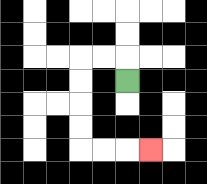{'start': '[5, 3]', 'end': '[6, 6]', 'path_directions': 'U,L,L,D,D,D,D,R,R,R', 'path_coordinates': '[[5, 3], [5, 2], [4, 2], [3, 2], [3, 3], [3, 4], [3, 5], [3, 6], [4, 6], [5, 6], [6, 6]]'}